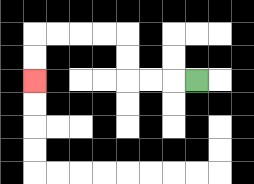{'start': '[8, 3]', 'end': '[1, 3]', 'path_directions': 'L,L,L,U,U,L,L,L,L,D,D', 'path_coordinates': '[[8, 3], [7, 3], [6, 3], [5, 3], [5, 2], [5, 1], [4, 1], [3, 1], [2, 1], [1, 1], [1, 2], [1, 3]]'}